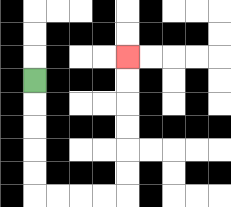{'start': '[1, 3]', 'end': '[5, 2]', 'path_directions': 'D,D,D,D,D,R,R,R,R,U,U,U,U,U,U', 'path_coordinates': '[[1, 3], [1, 4], [1, 5], [1, 6], [1, 7], [1, 8], [2, 8], [3, 8], [4, 8], [5, 8], [5, 7], [5, 6], [5, 5], [5, 4], [5, 3], [5, 2]]'}